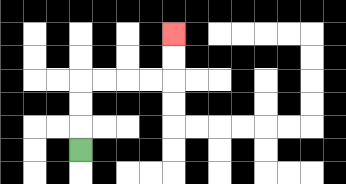{'start': '[3, 6]', 'end': '[7, 1]', 'path_directions': 'U,U,U,R,R,R,R,U,U', 'path_coordinates': '[[3, 6], [3, 5], [3, 4], [3, 3], [4, 3], [5, 3], [6, 3], [7, 3], [7, 2], [7, 1]]'}